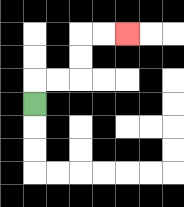{'start': '[1, 4]', 'end': '[5, 1]', 'path_directions': 'U,R,R,U,U,R,R', 'path_coordinates': '[[1, 4], [1, 3], [2, 3], [3, 3], [3, 2], [3, 1], [4, 1], [5, 1]]'}